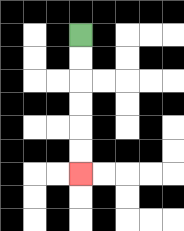{'start': '[3, 1]', 'end': '[3, 7]', 'path_directions': 'D,D,D,D,D,D', 'path_coordinates': '[[3, 1], [3, 2], [3, 3], [3, 4], [3, 5], [3, 6], [3, 7]]'}